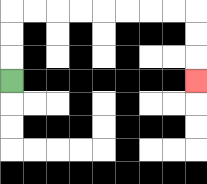{'start': '[0, 3]', 'end': '[8, 3]', 'path_directions': 'U,U,U,R,R,R,R,R,R,R,R,D,D,D', 'path_coordinates': '[[0, 3], [0, 2], [0, 1], [0, 0], [1, 0], [2, 0], [3, 0], [4, 0], [5, 0], [6, 0], [7, 0], [8, 0], [8, 1], [8, 2], [8, 3]]'}